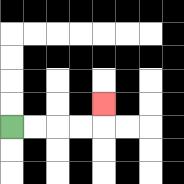{'start': '[0, 5]', 'end': '[4, 4]', 'path_directions': 'R,R,R,R,U', 'path_coordinates': '[[0, 5], [1, 5], [2, 5], [3, 5], [4, 5], [4, 4]]'}